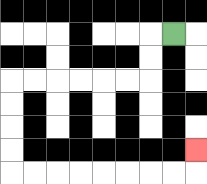{'start': '[7, 1]', 'end': '[8, 6]', 'path_directions': 'L,D,D,L,L,L,L,L,L,D,D,D,D,R,R,R,R,R,R,R,R,U', 'path_coordinates': '[[7, 1], [6, 1], [6, 2], [6, 3], [5, 3], [4, 3], [3, 3], [2, 3], [1, 3], [0, 3], [0, 4], [0, 5], [0, 6], [0, 7], [1, 7], [2, 7], [3, 7], [4, 7], [5, 7], [6, 7], [7, 7], [8, 7], [8, 6]]'}